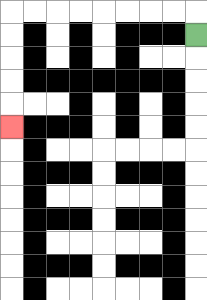{'start': '[8, 1]', 'end': '[0, 5]', 'path_directions': 'U,L,L,L,L,L,L,L,L,D,D,D,D,D', 'path_coordinates': '[[8, 1], [8, 0], [7, 0], [6, 0], [5, 0], [4, 0], [3, 0], [2, 0], [1, 0], [0, 0], [0, 1], [0, 2], [0, 3], [0, 4], [0, 5]]'}